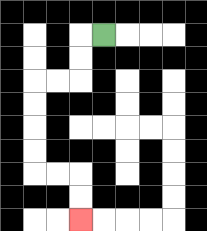{'start': '[4, 1]', 'end': '[3, 9]', 'path_directions': 'L,D,D,L,L,D,D,D,D,R,R,D,D', 'path_coordinates': '[[4, 1], [3, 1], [3, 2], [3, 3], [2, 3], [1, 3], [1, 4], [1, 5], [1, 6], [1, 7], [2, 7], [3, 7], [3, 8], [3, 9]]'}